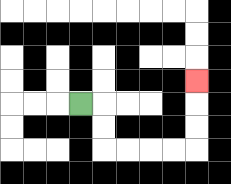{'start': '[3, 4]', 'end': '[8, 3]', 'path_directions': 'R,D,D,R,R,R,R,U,U,U', 'path_coordinates': '[[3, 4], [4, 4], [4, 5], [4, 6], [5, 6], [6, 6], [7, 6], [8, 6], [8, 5], [8, 4], [8, 3]]'}